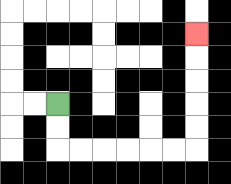{'start': '[2, 4]', 'end': '[8, 1]', 'path_directions': 'D,D,R,R,R,R,R,R,U,U,U,U,U', 'path_coordinates': '[[2, 4], [2, 5], [2, 6], [3, 6], [4, 6], [5, 6], [6, 6], [7, 6], [8, 6], [8, 5], [8, 4], [8, 3], [8, 2], [8, 1]]'}